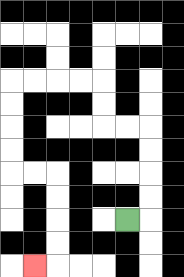{'start': '[5, 9]', 'end': '[1, 11]', 'path_directions': 'R,U,U,U,U,L,L,U,U,L,L,L,L,D,D,D,D,R,R,D,D,D,D,L', 'path_coordinates': '[[5, 9], [6, 9], [6, 8], [6, 7], [6, 6], [6, 5], [5, 5], [4, 5], [4, 4], [4, 3], [3, 3], [2, 3], [1, 3], [0, 3], [0, 4], [0, 5], [0, 6], [0, 7], [1, 7], [2, 7], [2, 8], [2, 9], [2, 10], [2, 11], [1, 11]]'}